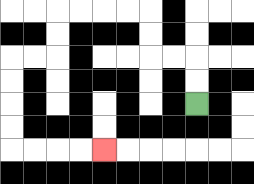{'start': '[8, 4]', 'end': '[4, 6]', 'path_directions': 'U,U,L,L,U,U,L,L,L,L,D,D,L,L,D,D,D,D,R,R,R,R', 'path_coordinates': '[[8, 4], [8, 3], [8, 2], [7, 2], [6, 2], [6, 1], [6, 0], [5, 0], [4, 0], [3, 0], [2, 0], [2, 1], [2, 2], [1, 2], [0, 2], [0, 3], [0, 4], [0, 5], [0, 6], [1, 6], [2, 6], [3, 6], [4, 6]]'}